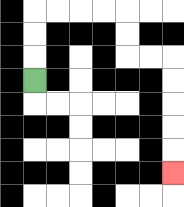{'start': '[1, 3]', 'end': '[7, 7]', 'path_directions': 'U,U,U,R,R,R,R,D,D,R,R,D,D,D,D,D', 'path_coordinates': '[[1, 3], [1, 2], [1, 1], [1, 0], [2, 0], [3, 0], [4, 0], [5, 0], [5, 1], [5, 2], [6, 2], [7, 2], [7, 3], [7, 4], [7, 5], [7, 6], [7, 7]]'}